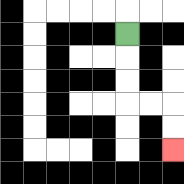{'start': '[5, 1]', 'end': '[7, 6]', 'path_directions': 'D,D,D,R,R,D,D', 'path_coordinates': '[[5, 1], [5, 2], [5, 3], [5, 4], [6, 4], [7, 4], [7, 5], [7, 6]]'}